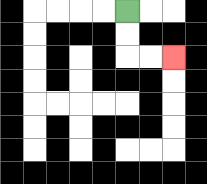{'start': '[5, 0]', 'end': '[7, 2]', 'path_directions': 'D,D,R,R', 'path_coordinates': '[[5, 0], [5, 1], [5, 2], [6, 2], [7, 2]]'}